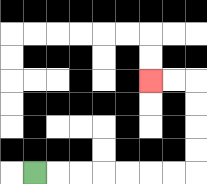{'start': '[1, 7]', 'end': '[6, 3]', 'path_directions': 'R,R,R,R,R,R,R,U,U,U,U,L,L', 'path_coordinates': '[[1, 7], [2, 7], [3, 7], [4, 7], [5, 7], [6, 7], [7, 7], [8, 7], [8, 6], [8, 5], [8, 4], [8, 3], [7, 3], [6, 3]]'}